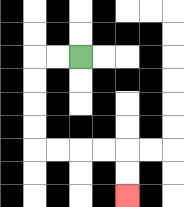{'start': '[3, 2]', 'end': '[5, 8]', 'path_directions': 'L,L,D,D,D,D,R,R,R,R,D,D', 'path_coordinates': '[[3, 2], [2, 2], [1, 2], [1, 3], [1, 4], [1, 5], [1, 6], [2, 6], [3, 6], [4, 6], [5, 6], [5, 7], [5, 8]]'}